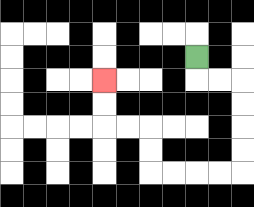{'start': '[8, 2]', 'end': '[4, 3]', 'path_directions': 'D,R,R,D,D,D,D,L,L,L,L,U,U,L,L,U,U', 'path_coordinates': '[[8, 2], [8, 3], [9, 3], [10, 3], [10, 4], [10, 5], [10, 6], [10, 7], [9, 7], [8, 7], [7, 7], [6, 7], [6, 6], [6, 5], [5, 5], [4, 5], [4, 4], [4, 3]]'}